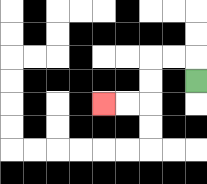{'start': '[8, 3]', 'end': '[4, 4]', 'path_directions': 'U,L,L,D,D,L,L', 'path_coordinates': '[[8, 3], [8, 2], [7, 2], [6, 2], [6, 3], [6, 4], [5, 4], [4, 4]]'}